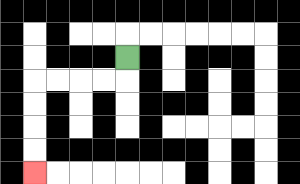{'start': '[5, 2]', 'end': '[1, 7]', 'path_directions': 'D,L,L,L,L,D,D,D,D', 'path_coordinates': '[[5, 2], [5, 3], [4, 3], [3, 3], [2, 3], [1, 3], [1, 4], [1, 5], [1, 6], [1, 7]]'}